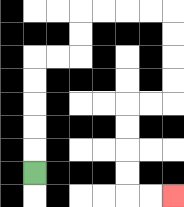{'start': '[1, 7]', 'end': '[7, 8]', 'path_directions': 'U,U,U,U,U,R,R,U,U,R,R,R,R,D,D,D,D,L,L,D,D,D,D,R,R', 'path_coordinates': '[[1, 7], [1, 6], [1, 5], [1, 4], [1, 3], [1, 2], [2, 2], [3, 2], [3, 1], [3, 0], [4, 0], [5, 0], [6, 0], [7, 0], [7, 1], [7, 2], [7, 3], [7, 4], [6, 4], [5, 4], [5, 5], [5, 6], [5, 7], [5, 8], [6, 8], [7, 8]]'}